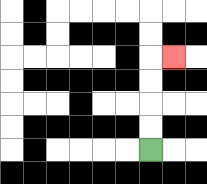{'start': '[6, 6]', 'end': '[7, 2]', 'path_directions': 'U,U,U,U,R', 'path_coordinates': '[[6, 6], [6, 5], [6, 4], [6, 3], [6, 2], [7, 2]]'}